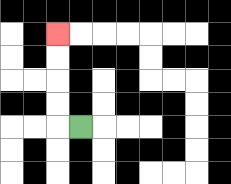{'start': '[3, 5]', 'end': '[2, 1]', 'path_directions': 'L,U,U,U,U', 'path_coordinates': '[[3, 5], [2, 5], [2, 4], [2, 3], [2, 2], [2, 1]]'}